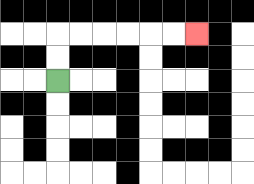{'start': '[2, 3]', 'end': '[8, 1]', 'path_directions': 'U,U,R,R,R,R,R,R', 'path_coordinates': '[[2, 3], [2, 2], [2, 1], [3, 1], [4, 1], [5, 1], [6, 1], [7, 1], [8, 1]]'}